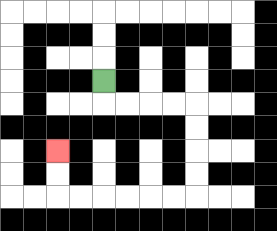{'start': '[4, 3]', 'end': '[2, 6]', 'path_directions': 'D,R,R,R,R,D,D,D,D,L,L,L,L,L,L,U,U', 'path_coordinates': '[[4, 3], [4, 4], [5, 4], [6, 4], [7, 4], [8, 4], [8, 5], [8, 6], [8, 7], [8, 8], [7, 8], [6, 8], [5, 8], [4, 8], [3, 8], [2, 8], [2, 7], [2, 6]]'}